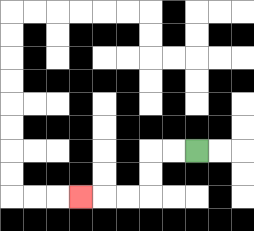{'start': '[8, 6]', 'end': '[3, 8]', 'path_directions': 'L,L,D,D,L,L,L', 'path_coordinates': '[[8, 6], [7, 6], [6, 6], [6, 7], [6, 8], [5, 8], [4, 8], [3, 8]]'}